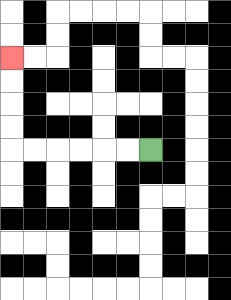{'start': '[6, 6]', 'end': '[0, 2]', 'path_directions': 'L,L,L,L,L,L,U,U,U,U', 'path_coordinates': '[[6, 6], [5, 6], [4, 6], [3, 6], [2, 6], [1, 6], [0, 6], [0, 5], [0, 4], [0, 3], [0, 2]]'}